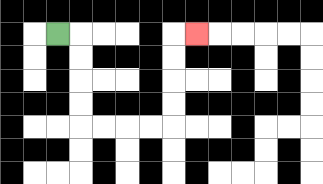{'start': '[2, 1]', 'end': '[8, 1]', 'path_directions': 'R,D,D,D,D,R,R,R,R,U,U,U,U,R', 'path_coordinates': '[[2, 1], [3, 1], [3, 2], [3, 3], [3, 4], [3, 5], [4, 5], [5, 5], [6, 5], [7, 5], [7, 4], [7, 3], [7, 2], [7, 1], [8, 1]]'}